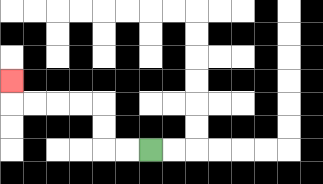{'start': '[6, 6]', 'end': '[0, 3]', 'path_directions': 'L,L,U,U,L,L,L,L,U', 'path_coordinates': '[[6, 6], [5, 6], [4, 6], [4, 5], [4, 4], [3, 4], [2, 4], [1, 4], [0, 4], [0, 3]]'}